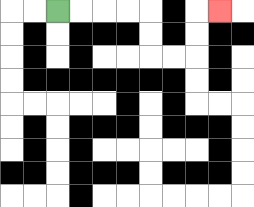{'start': '[2, 0]', 'end': '[9, 0]', 'path_directions': 'R,R,R,R,D,D,R,R,U,U,R', 'path_coordinates': '[[2, 0], [3, 0], [4, 0], [5, 0], [6, 0], [6, 1], [6, 2], [7, 2], [8, 2], [8, 1], [8, 0], [9, 0]]'}